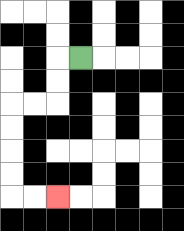{'start': '[3, 2]', 'end': '[2, 8]', 'path_directions': 'L,D,D,L,L,D,D,D,D,R,R', 'path_coordinates': '[[3, 2], [2, 2], [2, 3], [2, 4], [1, 4], [0, 4], [0, 5], [0, 6], [0, 7], [0, 8], [1, 8], [2, 8]]'}